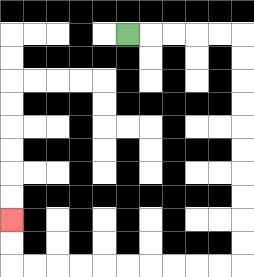{'start': '[5, 1]', 'end': '[0, 9]', 'path_directions': 'R,R,R,R,R,D,D,D,D,D,D,D,D,D,D,L,L,L,L,L,L,L,L,L,L,U,U', 'path_coordinates': '[[5, 1], [6, 1], [7, 1], [8, 1], [9, 1], [10, 1], [10, 2], [10, 3], [10, 4], [10, 5], [10, 6], [10, 7], [10, 8], [10, 9], [10, 10], [10, 11], [9, 11], [8, 11], [7, 11], [6, 11], [5, 11], [4, 11], [3, 11], [2, 11], [1, 11], [0, 11], [0, 10], [0, 9]]'}